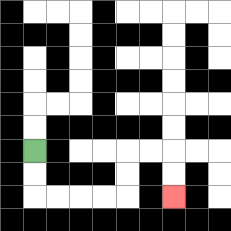{'start': '[1, 6]', 'end': '[7, 8]', 'path_directions': 'D,D,R,R,R,R,U,U,R,R,D,D', 'path_coordinates': '[[1, 6], [1, 7], [1, 8], [2, 8], [3, 8], [4, 8], [5, 8], [5, 7], [5, 6], [6, 6], [7, 6], [7, 7], [7, 8]]'}